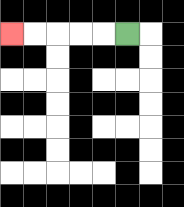{'start': '[5, 1]', 'end': '[0, 1]', 'path_directions': 'L,L,L,L,L', 'path_coordinates': '[[5, 1], [4, 1], [3, 1], [2, 1], [1, 1], [0, 1]]'}